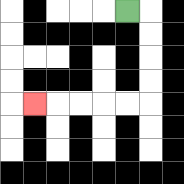{'start': '[5, 0]', 'end': '[1, 4]', 'path_directions': 'R,D,D,D,D,L,L,L,L,L', 'path_coordinates': '[[5, 0], [6, 0], [6, 1], [6, 2], [6, 3], [6, 4], [5, 4], [4, 4], [3, 4], [2, 4], [1, 4]]'}